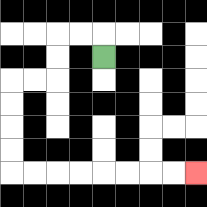{'start': '[4, 2]', 'end': '[8, 7]', 'path_directions': 'U,L,L,D,D,L,L,D,D,D,D,R,R,R,R,R,R,R,R', 'path_coordinates': '[[4, 2], [4, 1], [3, 1], [2, 1], [2, 2], [2, 3], [1, 3], [0, 3], [0, 4], [0, 5], [0, 6], [0, 7], [1, 7], [2, 7], [3, 7], [4, 7], [5, 7], [6, 7], [7, 7], [8, 7]]'}